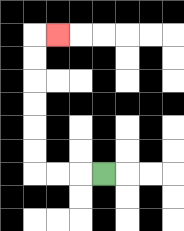{'start': '[4, 7]', 'end': '[2, 1]', 'path_directions': 'L,L,L,U,U,U,U,U,U,R', 'path_coordinates': '[[4, 7], [3, 7], [2, 7], [1, 7], [1, 6], [1, 5], [1, 4], [1, 3], [1, 2], [1, 1], [2, 1]]'}